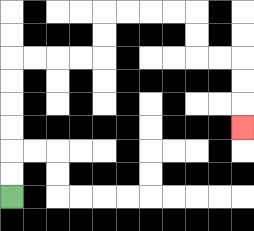{'start': '[0, 8]', 'end': '[10, 5]', 'path_directions': 'U,U,U,U,U,U,R,R,R,R,U,U,R,R,R,R,D,D,R,R,D,D,D', 'path_coordinates': '[[0, 8], [0, 7], [0, 6], [0, 5], [0, 4], [0, 3], [0, 2], [1, 2], [2, 2], [3, 2], [4, 2], [4, 1], [4, 0], [5, 0], [6, 0], [7, 0], [8, 0], [8, 1], [8, 2], [9, 2], [10, 2], [10, 3], [10, 4], [10, 5]]'}